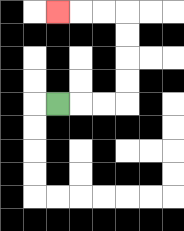{'start': '[2, 4]', 'end': '[2, 0]', 'path_directions': 'R,R,R,U,U,U,U,L,L,L', 'path_coordinates': '[[2, 4], [3, 4], [4, 4], [5, 4], [5, 3], [5, 2], [5, 1], [5, 0], [4, 0], [3, 0], [2, 0]]'}